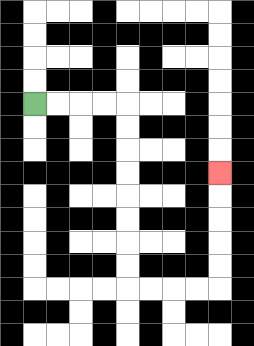{'start': '[1, 4]', 'end': '[9, 7]', 'path_directions': 'R,R,R,R,D,D,D,D,D,D,D,D,R,R,R,R,U,U,U,U,U', 'path_coordinates': '[[1, 4], [2, 4], [3, 4], [4, 4], [5, 4], [5, 5], [5, 6], [5, 7], [5, 8], [5, 9], [5, 10], [5, 11], [5, 12], [6, 12], [7, 12], [8, 12], [9, 12], [9, 11], [9, 10], [9, 9], [9, 8], [9, 7]]'}